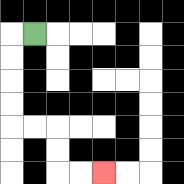{'start': '[1, 1]', 'end': '[4, 7]', 'path_directions': 'L,D,D,D,D,R,R,D,D,R,R', 'path_coordinates': '[[1, 1], [0, 1], [0, 2], [0, 3], [0, 4], [0, 5], [1, 5], [2, 5], [2, 6], [2, 7], [3, 7], [4, 7]]'}